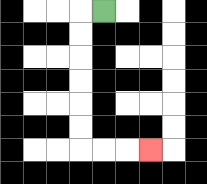{'start': '[4, 0]', 'end': '[6, 6]', 'path_directions': 'L,D,D,D,D,D,D,R,R,R', 'path_coordinates': '[[4, 0], [3, 0], [3, 1], [3, 2], [3, 3], [3, 4], [3, 5], [3, 6], [4, 6], [5, 6], [6, 6]]'}